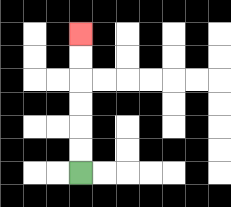{'start': '[3, 7]', 'end': '[3, 1]', 'path_directions': 'U,U,U,U,U,U', 'path_coordinates': '[[3, 7], [3, 6], [3, 5], [3, 4], [3, 3], [3, 2], [3, 1]]'}